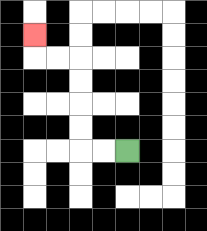{'start': '[5, 6]', 'end': '[1, 1]', 'path_directions': 'L,L,U,U,U,U,L,L,U', 'path_coordinates': '[[5, 6], [4, 6], [3, 6], [3, 5], [3, 4], [3, 3], [3, 2], [2, 2], [1, 2], [1, 1]]'}